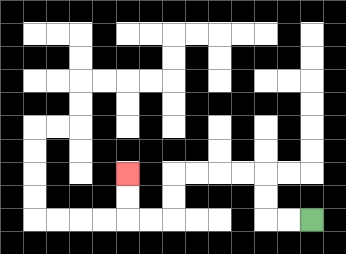{'start': '[13, 9]', 'end': '[5, 7]', 'path_directions': 'L,L,U,U,L,L,L,L,D,D,L,L,U,U', 'path_coordinates': '[[13, 9], [12, 9], [11, 9], [11, 8], [11, 7], [10, 7], [9, 7], [8, 7], [7, 7], [7, 8], [7, 9], [6, 9], [5, 9], [5, 8], [5, 7]]'}